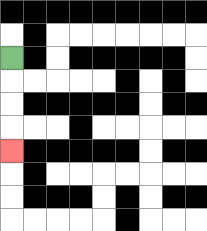{'start': '[0, 2]', 'end': '[0, 6]', 'path_directions': 'D,D,D,D', 'path_coordinates': '[[0, 2], [0, 3], [0, 4], [0, 5], [0, 6]]'}